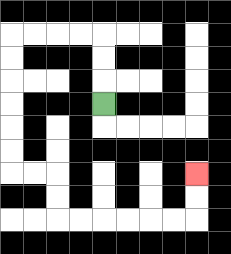{'start': '[4, 4]', 'end': '[8, 7]', 'path_directions': 'U,U,U,L,L,L,L,D,D,D,D,D,D,R,R,D,D,R,R,R,R,R,R,U,U', 'path_coordinates': '[[4, 4], [4, 3], [4, 2], [4, 1], [3, 1], [2, 1], [1, 1], [0, 1], [0, 2], [0, 3], [0, 4], [0, 5], [0, 6], [0, 7], [1, 7], [2, 7], [2, 8], [2, 9], [3, 9], [4, 9], [5, 9], [6, 9], [7, 9], [8, 9], [8, 8], [8, 7]]'}